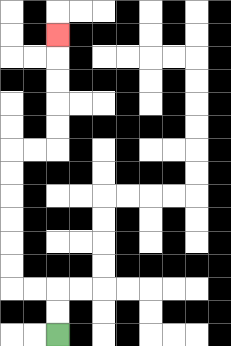{'start': '[2, 14]', 'end': '[2, 1]', 'path_directions': 'U,U,L,L,U,U,U,U,U,U,R,R,U,U,U,U,U', 'path_coordinates': '[[2, 14], [2, 13], [2, 12], [1, 12], [0, 12], [0, 11], [0, 10], [0, 9], [0, 8], [0, 7], [0, 6], [1, 6], [2, 6], [2, 5], [2, 4], [2, 3], [2, 2], [2, 1]]'}